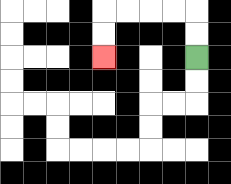{'start': '[8, 2]', 'end': '[4, 2]', 'path_directions': 'U,U,L,L,L,L,D,D', 'path_coordinates': '[[8, 2], [8, 1], [8, 0], [7, 0], [6, 0], [5, 0], [4, 0], [4, 1], [4, 2]]'}